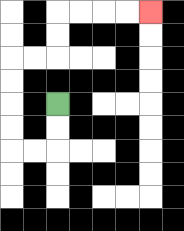{'start': '[2, 4]', 'end': '[6, 0]', 'path_directions': 'D,D,L,L,U,U,U,U,R,R,U,U,R,R,R,R', 'path_coordinates': '[[2, 4], [2, 5], [2, 6], [1, 6], [0, 6], [0, 5], [0, 4], [0, 3], [0, 2], [1, 2], [2, 2], [2, 1], [2, 0], [3, 0], [4, 0], [5, 0], [6, 0]]'}